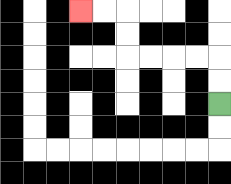{'start': '[9, 4]', 'end': '[3, 0]', 'path_directions': 'U,U,L,L,L,L,U,U,L,L', 'path_coordinates': '[[9, 4], [9, 3], [9, 2], [8, 2], [7, 2], [6, 2], [5, 2], [5, 1], [5, 0], [4, 0], [3, 0]]'}